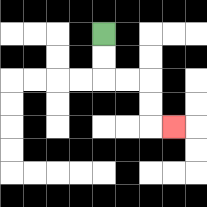{'start': '[4, 1]', 'end': '[7, 5]', 'path_directions': 'D,D,R,R,D,D,R', 'path_coordinates': '[[4, 1], [4, 2], [4, 3], [5, 3], [6, 3], [6, 4], [6, 5], [7, 5]]'}